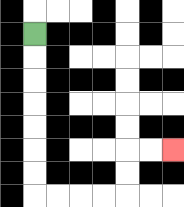{'start': '[1, 1]', 'end': '[7, 6]', 'path_directions': 'D,D,D,D,D,D,D,R,R,R,R,U,U,R,R', 'path_coordinates': '[[1, 1], [1, 2], [1, 3], [1, 4], [1, 5], [1, 6], [1, 7], [1, 8], [2, 8], [3, 8], [4, 8], [5, 8], [5, 7], [5, 6], [6, 6], [7, 6]]'}